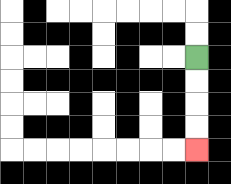{'start': '[8, 2]', 'end': '[8, 6]', 'path_directions': 'D,D,D,D', 'path_coordinates': '[[8, 2], [8, 3], [8, 4], [8, 5], [8, 6]]'}